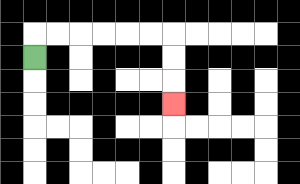{'start': '[1, 2]', 'end': '[7, 4]', 'path_directions': 'U,R,R,R,R,R,R,D,D,D', 'path_coordinates': '[[1, 2], [1, 1], [2, 1], [3, 1], [4, 1], [5, 1], [6, 1], [7, 1], [7, 2], [7, 3], [7, 4]]'}